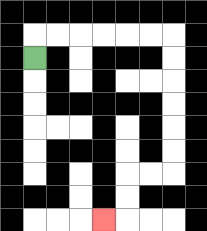{'start': '[1, 2]', 'end': '[4, 9]', 'path_directions': 'U,R,R,R,R,R,R,D,D,D,D,D,D,L,L,D,D,L', 'path_coordinates': '[[1, 2], [1, 1], [2, 1], [3, 1], [4, 1], [5, 1], [6, 1], [7, 1], [7, 2], [7, 3], [7, 4], [7, 5], [7, 6], [7, 7], [6, 7], [5, 7], [5, 8], [5, 9], [4, 9]]'}